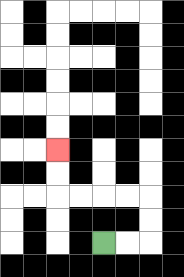{'start': '[4, 10]', 'end': '[2, 6]', 'path_directions': 'R,R,U,U,L,L,L,L,U,U', 'path_coordinates': '[[4, 10], [5, 10], [6, 10], [6, 9], [6, 8], [5, 8], [4, 8], [3, 8], [2, 8], [2, 7], [2, 6]]'}